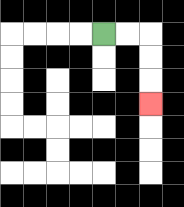{'start': '[4, 1]', 'end': '[6, 4]', 'path_directions': 'R,R,D,D,D', 'path_coordinates': '[[4, 1], [5, 1], [6, 1], [6, 2], [6, 3], [6, 4]]'}